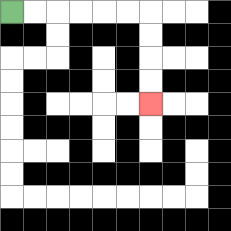{'start': '[0, 0]', 'end': '[6, 4]', 'path_directions': 'R,R,R,R,R,R,D,D,D,D', 'path_coordinates': '[[0, 0], [1, 0], [2, 0], [3, 0], [4, 0], [5, 0], [6, 0], [6, 1], [6, 2], [6, 3], [6, 4]]'}